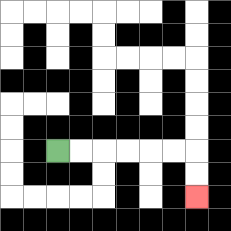{'start': '[2, 6]', 'end': '[8, 8]', 'path_directions': 'R,R,R,R,R,R,D,D', 'path_coordinates': '[[2, 6], [3, 6], [4, 6], [5, 6], [6, 6], [7, 6], [8, 6], [8, 7], [8, 8]]'}